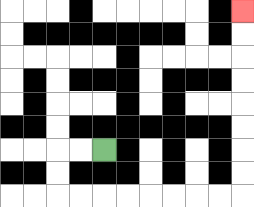{'start': '[4, 6]', 'end': '[10, 0]', 'path_directions': 'L,L,D,D,R,R,R,R,R,R,R,R,U,U,U,U,U,U,U,U', 'path_coordinates': '[[4, 6], [3, 6], [2, 6], [2, 7], [2, 8], [3, 8], [4, 8], [5, 8], [6, 8], [7, 8], [8, 8], [9, 8], [10, 8], [10, 7], [10, 6], [10, 5], [10, 4], [10, 3], [10, 2], [10, 1], [10, 0]]'}